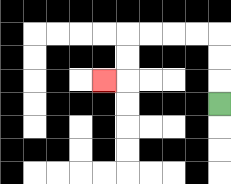{'start': '[9, 4]', 'end': '[4, 3]', 'path_directions': 'U,U,U,L,L,L,L,D,D,L', 'path_coordinates': '[[9, 4], [9, 3], [9, 2], [9, 1], [8, 1], [7, 1], [6, 1], [5, 1], [5, 2], [5, 3], [4, 3]]'}